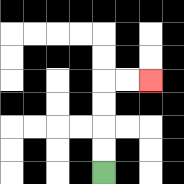{'start': '[4, 7]', 'end': '[6, 3]', 'path_directions': 'U,U,U,U,R,R', 'path_coordinates': '[[4, 7], [4, 6], [4, 5], [4, 4], [4, 3], [5, 3], [6, 3]]'}